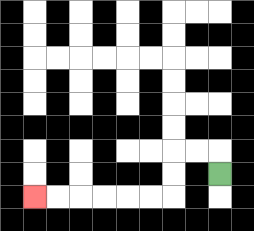{'start': '[9, 7]', 'end': '[1, 8]', 'path_directions': 'U,L,L,D,D,L,L,L,L,L,L', 'path_coordinates': '[[9, 7], [9, 6], [8, 6], [7, 6], [7, 7], [7, 8], [6, 8], [5, 8], [4, 8], [3, 8], [2, 8], [1, 8]]'}